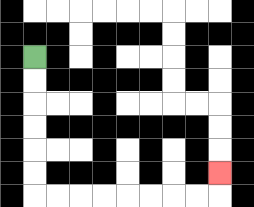{'start': '[1, 2]', 'end': '[9, 7]', 'path_directions': 'D,D,D,D,D,D,R,R,R,R,R,R,R,R,U', 'path_coordinates': '[[1, 2], [1, 3], [1, 4], [1, 5], [1, 6], [1, 7], [1, 8], [2, 8], [3, 8], [4, 8], [5, 8], [6, 8], [7, 8], [8, 8], [9, 8], [9, 7]]'}